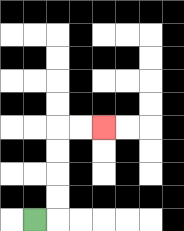{'start': '[1, 9]', 'end': '[4, 5]', 'path_directions': 'R,U,U,U,U,R,R', 'path_coordinates': '[[1, 9], [2, 9], [2, 8], [2, 7], [2, 6], [2, 5], [3, 5], [4, 5]]'}